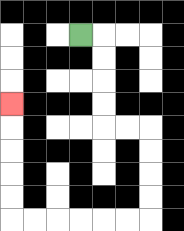{'start': '[3, 1]', 'end': '[0, 4]', 'path_directions': 'R,D,D,D,D,R,R,D,D,D,D,L,L,L,L,L,L,U,U,U,U,U', 'path_coordinates': '[[3, 1], [4, 1], [4, 2], [4, 3], [4, 4], [4, 5], [5, 5], [6, 5], [6, 6], [6, 7], [6, 8], [6, 9], [5, 9], [4, 9], [3, 9], [2, 9], [1, 9], [0, 9], [0, 8], [0, 7], [0, 6], [0, 5], [0, 4]]'}